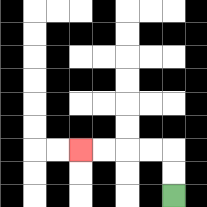{'start': '[7, 8]', 'end': '[3, 6]', 'path_directions': 'U,U,L,L,L,L', 'path_coordinates': '[[7, 8], [7, 7], [7, 6], [6, 6], [5, 6], [4, 6], [3, 6]]'}